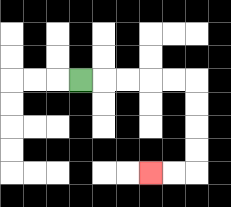{'start': '[3, 3]', 'end': '[6, 7]', 'path_directions': 'R,R,R,R,R,D,D,D,D,L,L', 'path_coordinates': '[[3, 3], [4, 3], [5, 3], [6, 3], [7, 3], [8, 3], [8, 4], [8, 5], [8, 6], [8, 7], [7, 7], [6, 7]]'}